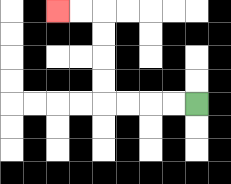{'start': '[8, 4]', 'end': '[2, 0]', 'path_directions': 'L,L,L,L,U,U,U,U,L,L', 'path_coordinates': '[[8, 4], [7, 4], [6, 4], [5, 4], [4, 4], [4, 3], [4, 2], [4, 1], [4, 0], [3, 0], [2, 0]]'}